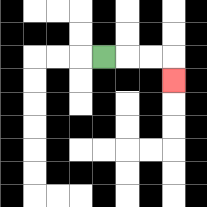{'start': '[4, 2]', 'end': '[7, 3]', 'path_directions': 'R,R,R,D', 'path_coordinates': '[[4, 2], [5, 2], [6, 2], [7, 2], [7, 3]]'}